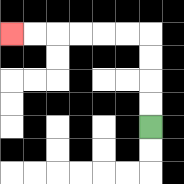{'start': '[6, 5]', 'end': '[0, 1]', 'path_directions': 'U,U,U,U,L,L,L,L,L,L', 'path_coordinates': '[[6, 5], [6, 4], [6, 3], [6, 2], [6, 1], [5, 1], [4, 1], [3, 1], [2, 1], [1, 1], [0, 1]]'}